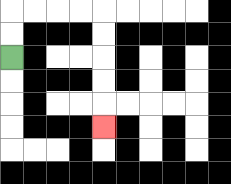{'start': '[0, 2]', 'end': '[4, 5]', 'path_directions': 'U,U,R,R,R,R,D,D,D,D,D', 'path_coordinates': '[[0, 2], [0, 1], [0, 0], [1, 0], [2, 0], [3, 0], [4, 0], [4, 1], [4, 2], [4, 3], [4, 4], [4, 5]]'}